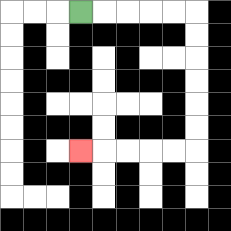{'start': '[3, 0]', 'end': '[3, 6]', 'path_directions': 'R,R,R,R,R,D,D,D,D,D,D,L,L,L,L,L', 'path_coordinates': '[[3, 0], [4, 0], [5, 0], [6, 0], [7, 0], [8, 0], [8, 1], [8, 2], [8, 3], [8, 4], [8, 5], [8, 6], [7, 6], [6, 6], [5, 6], [4, 6], [3, 6]]'}